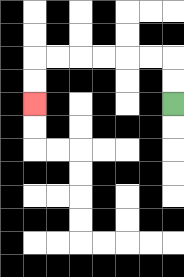{'start': '[7, 4]', 'end': '[1, 4]', 'path_directions': 'U,U,L,L,L,L,L,L,D,D', 'path_coordinates': '[[7, 4], [7, 3], [7, 2], [6, 2], [5, 2], [4, 2], [3, 2], [2, 2], [1, 2], [1, 3], [1, 4]]'}